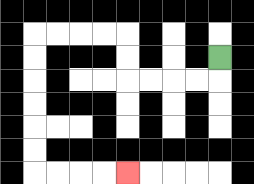{'start': '[9, 2]', 'end': '[5, 7]', 'path_directions': 'D,L,L,L,L,U,U,L,L,L,L,D,D,D,D,D,D,R,R,R,R', 'path_coordinates': '[[9, 2], [9, 3], [8, 3], [7, 3], [6, 3], [5, 3], [5, 2], [5, 1], [4, 1], [3, 1], [2, 1], [1, 1], [1, 2], [1, 3], [1, 4], [1, 5], [1, 6], [1, 7], [2, 7], [3, 7], [4, 7], [5, 7]]'}